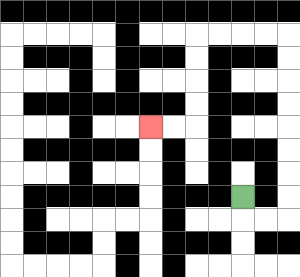{'start': '[10, 8]', 'end': '[6, 5]', 'path_directions': 'D,R,R,U,U,U,U,U,U,U,U,L,L,L,L,D,D,D,D,L,L', 'path_coordinates': '[[10, 8], [10, 9], [11, 9], [12, 9], [12, 8], [12, 7], [12, 6], [12, 5], [12, 4], [12, 3], [12, 2], [12, 1], [11, 1], [10, 1], [9, 1], [8, 1], [8, 2], [8, 3], [8, 4], [8, 5], [7, 5], [6, 5]]'}